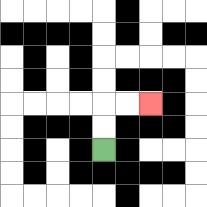{'start': '[4, 6]', 'end': '[6, 4]', 'path_directions': 'U,U,R,R', 'path_coordinates': '[[4, 6], [4, 5], [4, 4], [5, 4], [6, 4]]'}